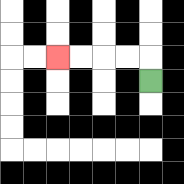{'start': '[6, 3]', 'end': '[2, 2]', 'path_directions': 'U,L,L,L,L', 'path_coordinates': '[[6, 3], [6, 2], [5, 2], [4, 2], [3, 2], [2, 2]]'}